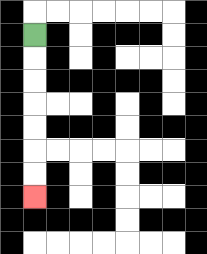{'start': '[1, 1]', 'end': '[1, 8]', 'path_directions': 'D,D,D,D,D,D,D', 'path_coordinates': '[[1, 1], [1, 2], [1, 3], [1, 4], [1, 5], [1, 6], [1, 7], [1, 8]]'}